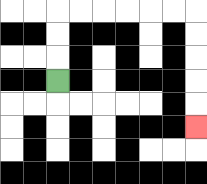{'start': '[2, 3]', 'end': '[8, 5]', 'path_directions': 'U,U,U,R,R,R,R,R,R,D,D,D,D,D', 'path_coordinates': '[[2, 3], [2, 2], [2, 1], [2, 0], [3, 0], [4, 0], [5, 0], [6, 0], [7, 0], [8, 0], [8, 1], [8, 2], [8, 3], [8, 4], [8, 5]]'}